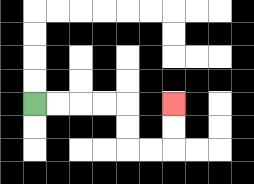{'start': '[1, 4]', 'end': '[7, 4]', 'path_directions': 'R,R,R,R,D,D,R,R,U,U', 'path_coordinates': '[[1, 4], [2, 4], [3, 4], [4, 4], [5, 4], [5, 5], [5, 6], [6, 6], [7, 6], [7, 5], [7, 4]]'}